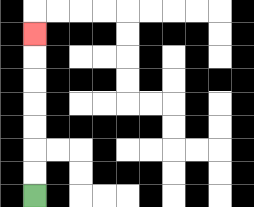{'start': '[1, 8]', 'end': '[1, 1]', 'path_directions': 'U,U,U,U,U,U,U', 'path_coordinates': '[[1, 8], [1, 7], [1, 6], [1, 5], [1, 4], [1, 3], [1, 2], [1, 1]]'}